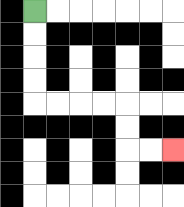{'start': '[1, 0]', 'end': '[7, 6]', 'path_directions': 'D,D,D,D,R,R,R,R,D,D,R,R', 'path_coordinates': '[[1, 0], [1, 1], [1, 2], [1, 3], [1, 4], [2, 4], [3, 4], [4, 4], [5, 4], [5, 5], [5, 6], [6, 6], [7, 6]]'}